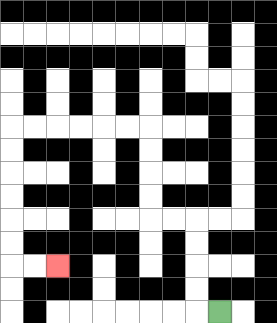{'start': '[9, 13]', 'end': '[2, 11]', 'path_directions': 'L,U,U,U,U,L,L,U,U,U,U,L,L,L,L,L,L,D,D,D,D,D,D,R,R', 'path_coordinates': '[[9, 13], [8, 13], [8, 12], [8, 11], [8, 10], [8, 9], [7, 9], [6, 9], [6, 8], [6, 7], [6, 6], [6, 5], [5, 5], [4, 5], [3, 5], [2, 5], [1, 5], [0, 5], [0, 6], [0, 7], [0, 8], [0, 9], [0, 10], [0, 11], [1, 11], [2, 11]]'}